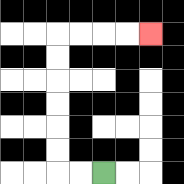{'start': '[4, 7]', 'end': '[6, 1]', 'path_directions': 'L,L,U,U,U,U,U,U,R,R,R,R', 'path_coordinates': '[[4, 7], [3, 7], [2, 7], [2, 6], [2, 5], [2, 4], [2, 3], [2, 2], [2, 1], [3, 1], [4, 1], [5, 1], [6, 1]]'}